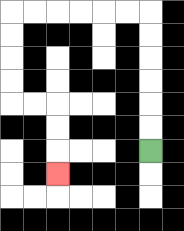{'start': '[6, 6]', 'end': '[2, 7]', 'path_directions': 'U,U,U,U,U,U,L,L,L,L,L,L,D,D,D,D,R,R,D,D,D', 'path_coordinates': '[[6, 6], [6, 5], [6, 4], [6, 3], [6, 2], [6, 1], [6, 0], [5, 0], [4, 0], [3, 0], [2, 0], [1, 0], [0, 0], [0, 1], [0, 2], [0, 3], [0, 4], [1, 4], [2, 4], [2, 5], [2, 6], [2, 7]]'}